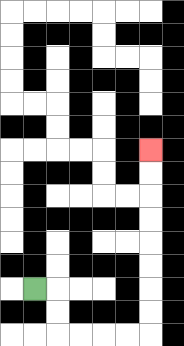{'start': '[1, 12]', 'end': '[6, 6]', 'path_directions': 'R,D,D,R,R,R,R,U,U,U,U,U,U,U,U', 'path_coordinates': '[[1, 12], [2, 12], [2, 13], [2, 14], [3, 14], [4, 14], [5, 14], [6, 14], [6, 13], [6, 12], [6, 11], [6, 10], [6, 9], [6, 8], [6, 7], [6, 6]]'}